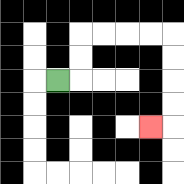{'start': '[2, 3]', 'end': '[6, 5]', 'path_directions': 'R,U,U,R,R,R,R,D,D,D,D,L', 'path_coordinates': '[[2, 3], [3, 3], [3, 2], [3, 1], [4, 1], [5, 1], [6, 1], [7, 1], [7, 2], [7, 3], [7, 4], [7, 5], [6, 5]]'}